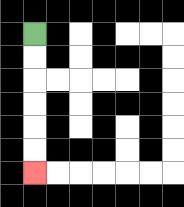{'start': '[1, 1]', 'end': '[1, 7]', 'path_directions': 'D,D,D,D,D,D', 'path_coordinates': '[[1, 1], [1, 2], [1, 3], [1, 4], [1, 5], [1, 6], [1, 7]]'}